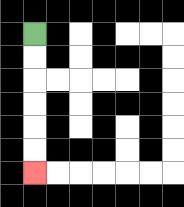{'start': '[1, 1]', 'end': '[1, 7]', 'path_directions': 'D,D,D,D,D,D', 'path_coordinates': '[[1, 1], [1, 2], [1, 3], [1, 4], [1, 5], [1, 6], [1, 7]]'}